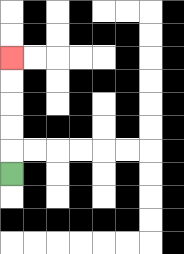{'start': '[0, 7]', 'end': '[0, 2]', 'path_directions': 'U,U,U,U,U', 'path_coordinates': '[[0, 7], [0, 6], [0, 5], [0, 4], [0, 3], [0, 2]]'}